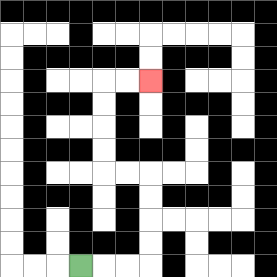{'start': '[3, 11]', 'end': '[6, 3]', 'path_directions': 'R,R,R,U,U,U,U,L,L,U,U,U,U,R,R', 'path_coordinates': '[[3, 11], [4, 11], [5, 11], [6, 11], [6, 10], [6, 9], [6, 8], [6, 7], [5, 7], [4, 7], [4, 6], [4, 5], [4, 4], [4, 3], [5, 3], [6, 3]]'}